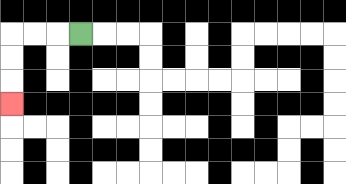{'start': '[3, 1]', 'end': '[0, 4]', 'path_directions': 'L,L,L,D,D,D', 'path_coordinates': '[[3, 1], [2, 1], [1, 1], [0, 1], [0, 2], [0, 3], [0, 4]]'}